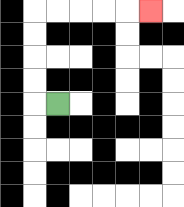{'start': '[2, 4]', 'end': '[6, 0]', 'path_directions': 'L,U,U,U,U,R,R,R,R,R', 'path_coordinates': '[[2, 4], [1, 4], [1, 3], [1, 2], [1, 1], [1, 0], [2, 0], [3, 0], [4, 0], [5, 0], [6, 0]]'}